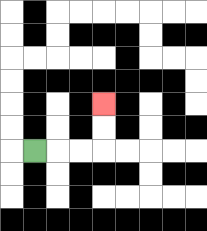{'start': '[1, 6]', 'end': '[4, 4]', 'path_directions': 'R,R,R,U,U', 'path_coordinates': '[[1, 6], [2, 6], [3, 6], [4, 6], [4, 5], [4, 4]]'}